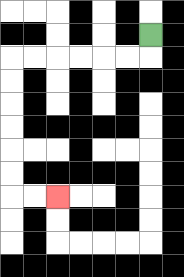{'start': '[6, 1]', 'end': '[2, 8]', 'path_directions': 'D,L,L,L,L,L,L,D,D,D,D,D,D,R,R', 'path_coordinates': '[[6, 1], [6, 2], [5, 2], [4, 2], [3, 2], [2, 2], [1, 2], [0, 2], [0, 3], [0, 4], [0, 5], [0, 6], [0, 7], [0, 8], [1, 8], [2, 8]]'}